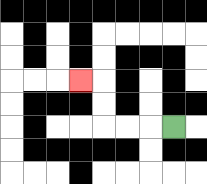{'start': '[7, 5]', 'end': '[3, 3]', 'path_directions': 'L,L,L,U,U,L', 'path_coordinates': '[[7, 5], [6, 5], [5, 5], [4, 5], [4, 4], [4, 3], [3, 3]]'}